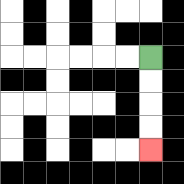{'start': '[6, 2]', 'end': '[6, 6]', 'path_directions': 'D,D,D,D', 'path_coordinates': '[[6, 2], [6, 3], [6, 4], [6, 5], [6, 6]]'}